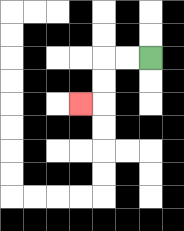{'start': '[6, 2]', 'end': '[3, 4]', 'path_directions': 'L,L,D,D,L', 'path_coordinates': '[[6, 2], [5, 2], [4, 2], [4, 3], [4, 4], [3, 4]]'}